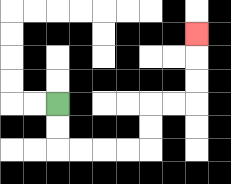{'start': '[2, 4]', 'end': '[8, 1]', 'path_directions': 'D,D,R,R,R,R,U,U,R,R,U,U,U', 'path_coordinates': '[[2, 4], [2, 5], [2, 6], [3, 6], [4, 6], [5, 6], [6, 6], [6, 5], [6, 4], [7, 4], [8, 4], [8, 3], [8, 2], [8, 1]]'}